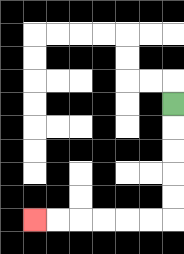{'start': '[7, 4]', 'end': '[1, 9]', 'path_directions': 'D,D,D,D,D,L,L,L,L,L,L', 'path_coordinates': '[[7, 4], [7, 5], [7, 6], [7, 7], [7, 8], [7, 9], [6, 9], [5, 9], [4, 9], [3, 9], [2, 9], [1, 9]]'}